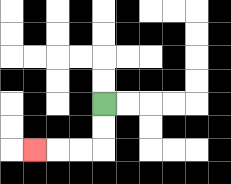{'start': '[4, 4]', 'end': '[1, 6]', 'path_directions': 'D,D,L,L,L', 'path_coordinates': '[[4, 4], [4, 5], [4, 6], [3, 6], [2, 6], [1, 6]]'}